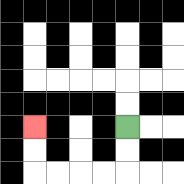{'start': '[5, 5]', 'end': '[1, 5]', 'path_directions': 'D,D,L,L,L,L,U,U', 'path_coordinates': '[[5, 5], [5, 6], [5, 7], [4, 7], [3, 7], [2, 7], [1, 7], [1, 6], [1, 5]]'}